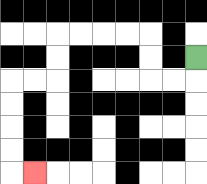{'start': '[8, 2]', 'end': '[1, 7]', 'path_directions': 'D,L,L,U,U,L,L,L,L,D,D,L,L,D,D,D,D,R', 'path_coordinates': '[[8, 2], [8, 3], [7, 3], [6, 3], [6, 2], [6, 1], [5, 1], [4, 1], [3, 1], [2, 1], [2, 2], [2, 3], [1, 3], [0, 3], [0, 4], [0, 5], [0, 6], [0, 7], [1, 7]]'}